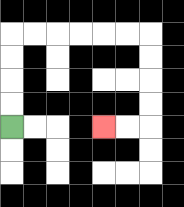{'start': '[0, 5]', 'end': '[4, 5]', 'path_directions': 'U,U,U,U,R,R,R,R,R,R,D,D,D,D,L,L', 'path_coordinates': '[[0, 5], [0, 4], [0, 3], [0, 2], [0, 1], [1, 1], [2, 1], [3, 1], [4, 1], [5, 1], [6, 1], [6, 2], [6, 3], [6, 4], [6, 5], [5, 5], [4, 5]]'}